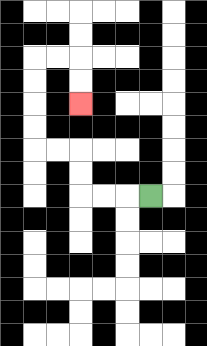{'start': '[6, 8]', 'end': '[3, 4]', 'path_directions': 'L,L,L,U,U,L,L,U,U,U,U,R,R,D,D', 'path_coordinates': '[[6, 8], [5, 8], [4, 8], [3, 8], [3, 7], [3, 6], [2, 6], [1, 6], [1, 5], [1, 4], [1, 3], [1, 2], [2, 2], [3, 2], [3, 3], [3, 4]]'}